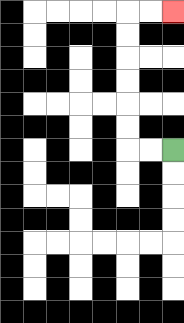{'start': '[7, 6]', 'end': '[7, 0]', 'path_directions': 'L,L,U,U,U,U,U,U,R,R', 'path_coordinates': '[[7, 6], [6, 6], [5, 6], [5, 5], [5, 4], [5, 3], [5, 2], [5, 1], [5, 0], [6, 0], [7, 0]]'}